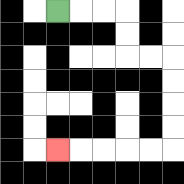{'start': '[2, 0]', 'end': '[2, 6]', 'path_directions': 'R,R,R,D,D,R,R,D,D,D,D,L,L,L,L,L', 'path_coordinates': '[[2, 0], [3, 0], [4, 0], [5, 0], [5, 1], [5, 2], [6, 2], [7, 2], [7, 3], [7, 4], [7, 5], [7, 6], [6, 6], [5, 6], [4, 6], [3, 6], [2, 6]]'}